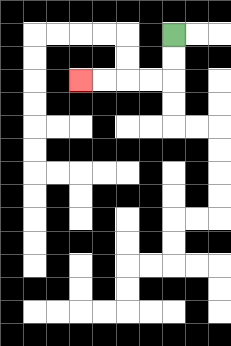{'start': '[7, 1]', 'end': '[3, 3]', 'path_directions': 'D,D,L,L,L,L', 'path_coordinates': '[[7, 1], [7, 2], [7, 3], [6, 3], [5, 3], [4, 3], [3, 3]]'}